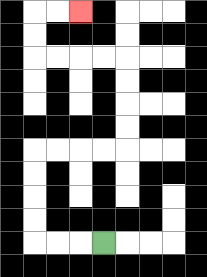{'start': '[4, 10]', 'end': '[3, 0]', 'path_directions': 'L,L,L,U,U,U,U,R,R,R,R,U,U,U,U,L,L,L,L,U,U,R,R', 'path_coordinates': '[[4, 10], [3, 10], [2, 10], [1, 10], [1, 9], [1, 8], [1, 7], [1, 6], [2, 6], [3, 6], [4, 6], [5, 6], [5, 5], [5, 4], [5, 3], [5, 2], [4, 2], [3, 2], [2, 2], [1, 2], [1, 1], [1, 0], [2, 0], [3, 0]]'}